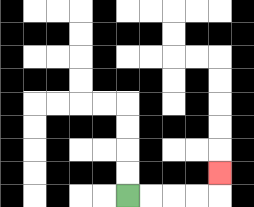{'start': '[5, 8]', 'end': '[9, 7]', 'path_directions': 'R,R,R,R,U', 'path_coordinates': '[[5, 8], [6, 8], [7, 8], [8, 8], [9, 8], [9, 7]]'}